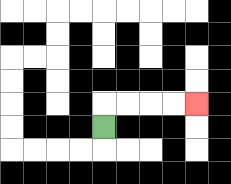{'start': '[4, 5]', 'end': '[8, 4]', 'path_directions': 'U,R,R,R,R', 'path_coordinates': '[[4, 5], [4, 4], [5, 4], [6, 4], [7, 4], [8, 4]]'}